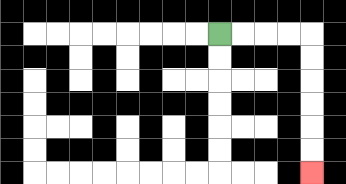{'start': '[9, 1]', 'end': '[13, 7]', 'path_directions': 'R,R,R,R,D,D,D,D,D,D', 'path_coordinates': '[[9, 1], [10, 1], [11, 1], [12, 1], [13, 1], [13, 2], [13, 3], [13, 4], [13, 5], [13, 6], [13, 7]]'}